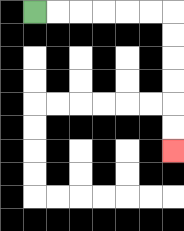{'start': '[1, 0]', 'end': '[7, 6]', 'path_directions': 'R,R,R,R,R,R,D,D,D,D,D,D', 'path_coordinates': '[[1, 0], [2, 0], [3, 0], [4, 0], [5, 0], [6, 0], [7, 0], [7, 1], [7, 2], [7, 3], [7, 4], [7, 5], [7, 6]]'}